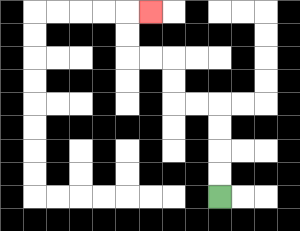{'start': '[9, 8]', 'end': '[6, 0]', 'path_directions': 'U,U,U,U,L,L,U,U,L,L,U,U,R', 'path_coordinates': '[[9, 8], [9, 7], [9, 6], [9, 5], [9, 4], [8, 4], [7, 4], [7, 3], [7, 2], [6, 2], [5, 2], [5, 1], [5, 0], [6, 0]]'}